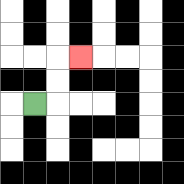{'start': '[1, 4]', 'end': '[3, 2]', 'path_directions': 'R,U,U,R', 'path_coordinates': '[[1, 4], [2, 4], [2, 3], [2, 2], [3, 2]]'}